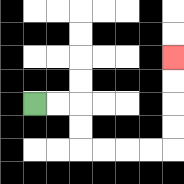{'start': '[1, 4]', 'end': '[7, 2]', 'path_directions': 'R,R,D,D,R,R,R,R,U,U,U,U', 'path_coordinates': '[[1, 4], [2, 4], [3, 4], [3, 5], [3, 6], [4, 6], [5, 6], [6, 6], [7, 6], [7, 5], [7, 4], [7, 3], [7, 2]]'}